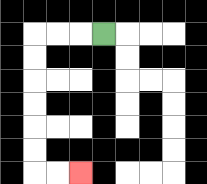{'start': '[4, 1]', 'end': '[3, 7]', 'path_directions': 'L,L,L,D,D,D,D,D,D,R,R', 'path_coordinates': '[[4, 1], [3, 1], [2, 1], [1, 1], [1, 2], [1, 3], [1, 4], [1, 5], [1, 6], [1, 7], [2, 7], [3, 7]]'}